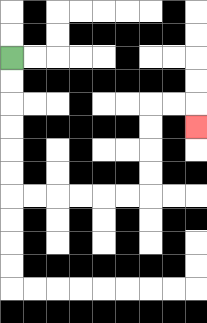{'start': '[0, 2]', 'end': '[8, 5]', 'path_directions': 'D,D,D,D,D,D,R,R,R,R,R,R,U,U,U,U,R,R,D', 'path_coordinates': '[[0, 2], [0, 3], [0, 4], [0, 5], [0, 6], [0, 7], [0, 8], [1, 8], [2, 8], [3, 8], [4, 8], [5, 8], [6, 8], [6, 7], [6, 6], [6, 5], [6, 4], [7, 4], [8, 4], [8, 5]]'}